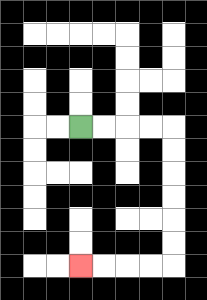{'start': '[3, 5]', 'end': '[3, 11]', 'path_directions': 'R,R,R,R,D,D,D,D,D,D,L,L,L,L', 'path_coordinates': '[[3, 5], [4, 5], [5, 5], [6, 5], [7, 5], [7, 6], [7, 7], [7, 8], [7, 9], [7, 10], [7, 11], [6, 11], [5, 11], [4, 11], [3, 11]]'}